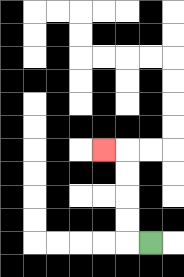{'start': '[6, 10]', 'end': '[4, 6]', 'path_directions': 'L,U,U,U,U,L', 'path_coordinates': '[[6, 10], [5, 10], [5, 9], [5, 8], [5, 7], [5, 6], [4, 6]]'}